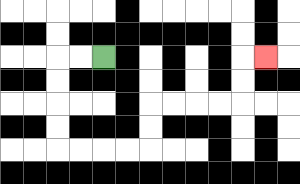{'start': '[4, 2]', 'end': '[11, 2]', 'path_directions': 'L,L,D,D,D,D,R,R,R,R,U,U,R,R,R,R,U,U,R', 'path_coordinates': '[[4, 2], [3, 2], [2, 2], [2, 3], [2, 4], [2, 5], [2, 6], [3, 6], [4, 6], [5, 6], [6, 6], [6, 5], [6, 4], [7, 4], [8, 4], [9, 4], [10, 4], [10, 3], [10, 2], [11, 2]]'}